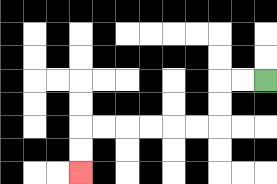{'start': '[11, 3]', 'end': '[3, 7]', 'path_directions': 'L,L,D,D,L,L,L,L,L,L,D,D', 'path_coordinates': '[[11, 3], [10, 3], [9, 3], [9, 4], [9, 5], [8, 5], [7, 5], [6, 5], [5, 5], [4, 5], [3, 5], [3, 6], [3, 7]]'}